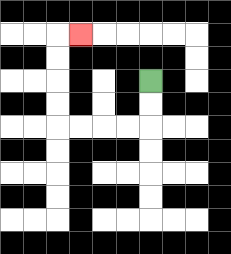{'start': '[6, 3]', 'end': '[3, 1]', 'path_directions': 'D,D,L,L,L,L,U,U,U,U,R', 'path_coordinates': '[[6, 3], [6, 4], [6, 5], [5, 5], [4, 5], [3, 5], [2, 5], [2, 4], [2, 3], [2, 2], [2, 1], [3, 1]]'}